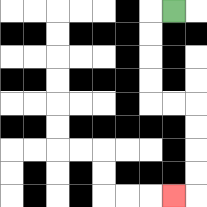{'start': '[7, 0]', 'end': '[7, 8]', 'path_directions': 'L,D,D,D,D,R,R,D,D,D,D,L', 'path_coordinates': '[[7, 0], [6, 0], [6, 1], [6, 2], [6, 3], [6, 4], [7, 4], [8, 4], [8, 5], [8, 6], [8, 7], [8, 8], [7, 8]]'}